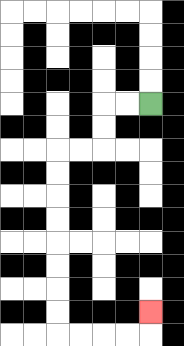{'start': '[6, 4]', 'end': '[6, 13]', 'path_directions': 'L,L,D,D,L,L,D,D,D,D,D,D,D,D,R,R,R,R,U', 'path_coordinates': '[[6, 4], [5, 4], [4, 4], [4, 5], [4, 6], [3, 6], [2, 6], [2, 7], [2, 8], [2, 9], [2, 10], [2, 11], [2, 12], [2, 13], [2, 14], [3, 14], [4, 14], [5, 14], [6, 14], [6, 13]]'}